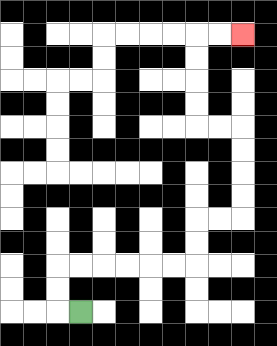{'start': '[3, 13]', 'end': '[10, 1]', 'path_directions': 'L,U,U,R,R,R,R,R,R,U,U,R,R,U,U,U,U,L,L,U,U,U,U,R,R', 'path_coordinates': '[[3, 13], [2, 13], [2, 12], [2, 11], [3, 11], [4, 11], [5, 11], [6, 11], [7, 11], [8, 11], [8, 10], [8, 9], [9, 9], [10, 9], [10, 8], [10, 7], [10, 6], [10, 5], [9, 5], [8, 5], [8, 4], [8, 3], [8, 2], [8, 1], [9, 1], [10, 1]]'}